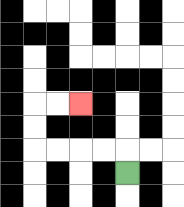{'start': '[5, 7]', 'end': '[3, 4]', 'path_directions': 'U,L,L,L,L,U,U,R,R', 'path_coordinates': '[[5, 7], [5, 6], [4, 6], [3, 6], [2, 6], [1, 6], [1, 5], [1, 4], [2, 4], [3, 4]]'}